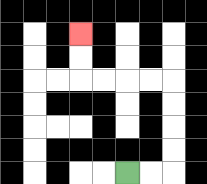{'start': '[5, 7]', 'end': '[3, 1]', 'path_directions': 'R,R,U,U,U,U,L,L,L,L,U,U', 'path_coordinates': '[[5, 7], [6, 7], [7, 7], [7, 6], [7, 5], [7, 4], [7, 3], [6, 3], [5, 3], [4, 3], [3, 3], [3, 2], [3, 1]]'}